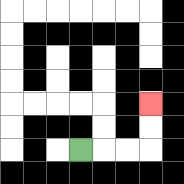{'start': '[3, 6]', 'end': '[6, 4]', 'path_directions': 'R,R,R,U,U', 'path_coordinates': '[[3, 6], [4, 6], [5, 6], [6, 6], [6, 5], [6, 4]]'}